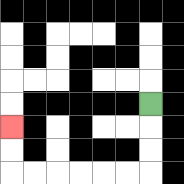{'start': '[6, 4]', 'end': '[0, 5]', 'path_directions': 'D,D,D,L,L,L,L,L,L,U,U', 'path_coordinates': '[[6, 4], [6, 5], [6, 6], [6, 7], [5, 7], [4, 7], [3, 7], [2, 7], [1, 7], [0, 7], [0, 6], [0, 5]]'}